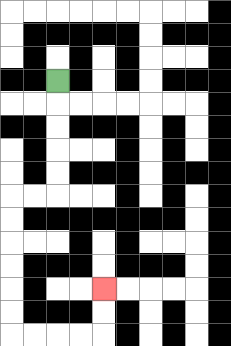{'start': '[2, 3]', 'end': '[4, 12]', 'path_directions': 'D,D,D,D,D,L,L,D,D,D,D,D,D,R,R,R,R,U,U', 'path_coordinates': '[[2, 3], [2, 4], [2, 5], [2, 6], [2, 7], [2, 8], [1, 8], [0, 8], [0, 9], [0, 10], [0, 11], [0, 12], [0, 13], [0, 14], [1, 14], [2, 14], [3, 14], [4, 14], [4, 13], [4, 12]]'}